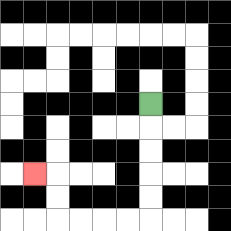{'start': '[6, 4]', 'end': '[1, 7]', 'path_directions': 'D,D,D,D,D,L,L,L,L,U,U,L', 'path_coordinates': '[[6, 4], [6, 5], [6, 6], [6, 7], [6, 8], [6, 9], [5, 9], [4, 9], [3, 9], [2, 9], [2, 8], [2, 7], [1, 7]]'}